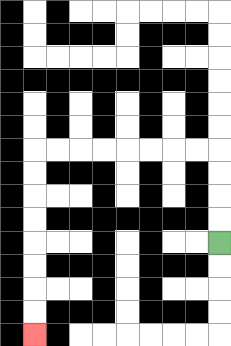{'start': '[9, 10]', 'end': '[1, 14]', 'path_directions': 'U,U,U,U,L,L,L,L,L,L,L,L,D,D,D,D,D,D,D,D', 'path_coordinates': '[[9, 10], [9, 9], [9, 8], [9, 7], [9, 6], [8, 6], [7, 6], [6, 6], [5, 6], [4, 6], [3, 6], [2, 6], [1, 6], [1, 7], [1, 8], [1, 9], [1, 10], [1, 11], [1, 12], [1, 13], [1, 14]]'}